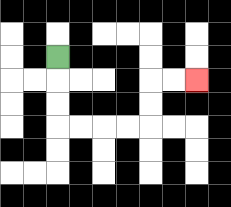{'start': '[2, 2]', 'end': '[8, 3]', 'path_directions': 'D,D,D,R,R,R,R,U,U,R,R', 'path_coordinates': '[[2, 2], [2, 3], [2, 4], [2, 5], [3, 5], [4, 5], [5, 5], [6, 5], [6, 4], [6, 3], [7, 3], [8, 3]]'}